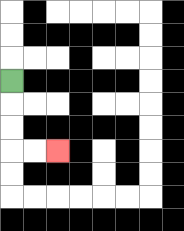{'start': '[0, 3]', 'end': '[2, 6]', 'path_directions': 'D,D,D,R,R', 'path_coordinates': '[[0, 3], [0, 4], [0, 5], [0, 6], [1, 6], [2, 6]]'}